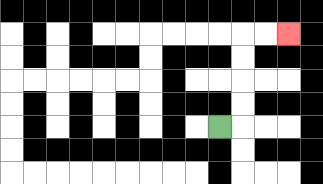{'start': '[9, 5]', 'end': '[12, 1]', 'path_directions': 'R,U,U,U,U,R,R', 'path_coordinates': '[[9, 5], [10, 5], [10, 4], [10, 3], [10, 2], [10, 1], [11, 1], [12, 1]]'}